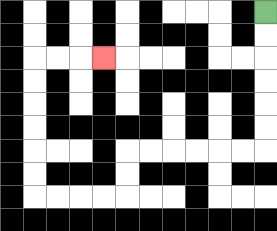{'start': '[11, 0]', 'end': '[4, 2]', 'path_directions': 'D,D,D,D,D,D,L,L,L,L,L,L,D,D,L,L,L,L,U,U,U,U,U,U,R,R,R', 'path_coordinates': '[[11, 0], [11, 1], [11, 2], [11, 3], [11, 4], [11, 5], [11, 6], [10, 6], [9, 6], [8, 6], [7, 6], [6, 6], [5, 6], [5, 7], [5, 8], [4, 8], [3, 8], [2, 8], [1, 8], [1, 7], [1, 6], [1, 5], [1, 4], [1, 3], [1, 2], [2, 2], [3, 2], [4, 2]]'}